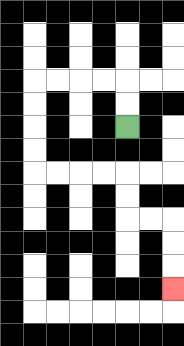{'start': '[5, 5]', 'end': '[7, 12]', 'path_directions': 'U,U,L,L,L,L,D,D,D,D,R,R,R,R,D,D,R,R,D,D,D', 'path_coordinates': '[[5, 5], [5, 4], [5, 3], [4, 3], [3, 3], [2, 3], [1, 3], [1, 4], [1, 5], [1, 6], [1, 7], [2, 7], [3, 7], [4, 7], [5, 7], [5, 8], [5, 9], [6, 9], [7, 9], [7, 10], [7, 11], [7, 12]]'}